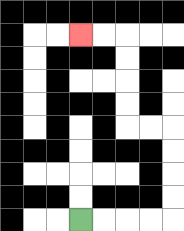{'start': '[3, 9]', 'end': '[3, 1]', 'path_directions': 'R,R,R,R,U,U,U,U,L,L,U,U,U,U,L,L', 'path_coordinates': '[[3, 9], [4, 9], [5, 9], [6, 9], [7, 9], [7, 8], [7, 7], [7, 6], [7, 5], [6, 5], [5, 5], [5, 4], [5, 3], [5, 2], [5, 1], [4, 1], [3, 1]]'}